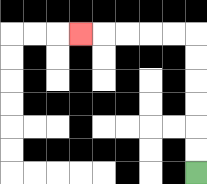{'start': '[8, 7]', 'end': '[3, 1]', 'path_directions': 'U,U,U,U,U,U,L,L,L,L,L', 'path_coordinates': '[[8, 7], [8, 6], [8, 5], [8, 4], [8, 3], [8, 2], [8, 1], [7, 1], [6, 1], [5, 1], [4, 1], [3, 1]]'}